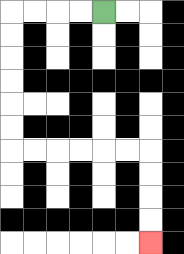{'start': '[4, 0]', 'end': '[6, 10]', 'path_directions': 'L,L,L,L,D,D,D,D,D,D,R,R,R,R,R,R,D,D,D,D', 'path_coordinates': '[[4, 0], [3, 0], [2, 0], [1, 0], [0, 0], [0, 1], [0, 2], [0, 3], [0, 4], [0, 5], [0, 6], [1, 6], [2, 6], [3, 6], [4, 6], [5, 6], [6, 6], [6, 7], [6, 8], [6, 9], [6, 10]]'}